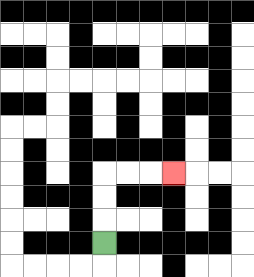{'start': '[4, 10]', 'end': '[7, 7]', 'path_directions': 'U,U,U,R,R,R', 'path_coordinates': '[[4, 10], [4, 9], [4, 8], [4, 7], [5, 7], [6, 7], [7, 7]]'}